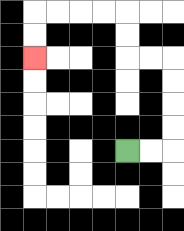{'start': '[5, 6]', 'end': '[1, 2]', 'path_directions': 'R,R,U,U,U,U,L,L,U,U,L,L,L,L,D,D', 'path_coordinates': '[[5, 6], [6, 6], [7, 6], [7, 5], [7, 4], [7, 3], [7, 2], [6, 2], [5, 2], [5, 1], [5, 0], [4, 0], [3, 0], [2, 0], [1, 0], [1, 1], [1, 2]]'}